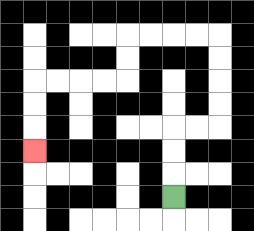{'start': '[7, 8]', 'end': '[1, 6]', 'path_directions': 'U,U,U,R,R,U,U,U,U,L,L,L,L,D,D,L,L,L,L,D,D,D', 'path_coordinates': '[[7, 8], [7, 7], [7, 6], [7, 5], [8, 5], [9, 5], [9, 4], [9, 3], [9, 2], [9, 1], [8, 1], [7, 1], [6, 1], [5, 1], [5, 2], [5, 3], [4, 3], [3, 3], [2, 3], [1, 3], [1, 4], [1, 5], [1, 6]]'}